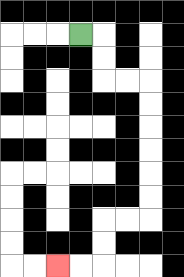{'start': '[3, 1]', 'end': '[2, 11]', 'path_directions': 'R,D,D,R,R,D,D,D,D,D,D,L,L,D,D,L,L', 'path_coordinates': '[[3, 1], [4, 1], [4, 2], [4, 3], [5, 3], [6, 3], [6, 4], [6, 5], [6, 6], [6, 7], [6, 8], [6, 9], [5, 9], [4, 9], [4, 10], [4, 11], [3, 11], [2, 11]]'}